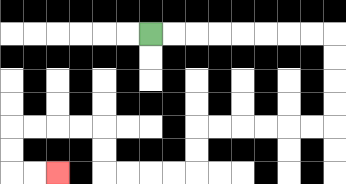{'start': '[6, 1]', 'end': '[2, 7]', 'path_directions': 'R,R,R,R,R,R,R,R,D,D,D,D,L,L,L,L,L,L,D,D,L,L,L,L,U,U,L,L,L,L,D,D,R,R', 'path_coordinates': '[[6, 1], [7, 1], [8, 1], [9, 1], [10, 1], [11, 1], [12, 1], [13, 1], [14, 1], [14, 2], [14, 3], [14, 4], [14, 5], [13, 5], [12, 5], [11, 5], [10, 5], [9, 5], [8, 5], [8, 6], [8, 7], [7, 7], [6, 7], [5, 7], [4, 7], [4, 6], [4, 5], [3, 5], [2, 5], [1, 5], [0, 5], [0, 6], [0, 7], [1, 7], [2, 7]]'}